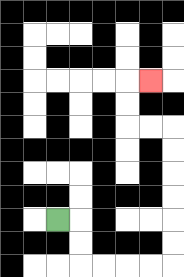{'start': '[2, 9]', 'end': '[6, 3]', 'path_directions': 'R,D,D,R,R,R,R,U,U,U,U,U,U,L,L,U,U,R', 'path_coordinates': '[[2, 9], [3, 9], [3, 10], [3, 11], [4, 11], [5, 11], [6, 11], [7, 11], [7, 10], [7, 9], [7, 8], [7, 7], [7, 6], [7, 5], [6, 5], [5, 5], [5, 4], [5, 3], [6, 3]]'}